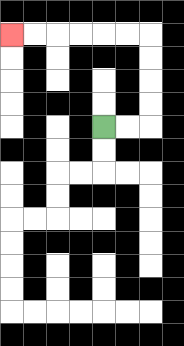{'start': '[4, 5]', 'end': '[0, 1]', 'path_directions': 'R,R,U,U,U,U,L,L,L,L,L,L', 'path_coordinates': '[[4, 5], [5, 5], [6, 5], [6, 4], [6, 3], [6, 2], [6, 1], [5, 1], [4, 1], [3, 1], [2, 1], [1, 1], [0, 1]]'}